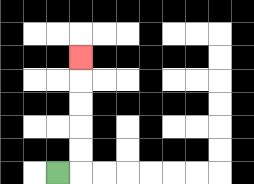{'start': '[2, 7]', 'end': '[3, 2]', 'path_directions': 'R,U,U,U,U,U', 'path_coordinates': '[[2, 7], [3, 7], [3, 6], [3, 5], [3, 4], [3, 3], [3, 2]]'}